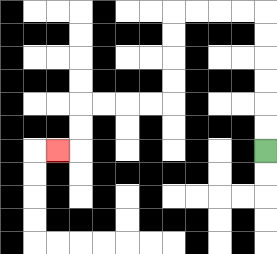{'start': '[11, 6]', 'end': '[2, 6]', 'path_directions': 'U,U,U,U,U,U,L,L,L,L,D,D,D,D,L,L,L,L,D,D,L', 'path_coordinates': '[[11, 6], [11, 5], [11, 4], [11, 3], [11, 2], [11, 1], [11, 0], [10, 0], [9, 0], [8, 0], [7, 0], [7, 1], [7, 2], [7, 3], [7, 4], [6, 4], [5, 4], [4, 4], [3, 4], [3, 5], [3, 6], [2, 6]]'}